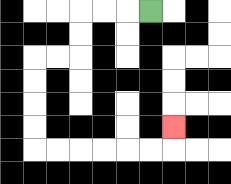{'start': '[6, 0]', 'end': '[7, 5]', 'path_directions': 'L,L,L,D,D,L,L,D,D,D,D,R,R,R,R,R,R,U', 'path_coordinates': '[[6, 0], [5, 0], [4, 0], [3, 0], [3, 1], [3, 2], [2, 2], [1, 2], [1, 3], [1, 4], [1, 5], [1, 6], [2, 6], [3, 6], [4, 6], [5, 6], [6, 6], [7, 6], [7, 5]]'}